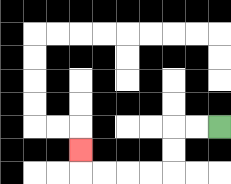{'start': '[9, 5]', 'end': '[3, 6]', 'path_directions': 'L,L,D,D,L,L,L,L,U', 'path_coordinates': '[[9, 5], [8, 5], [7, 5], [7, 6], [7, 7], [6, 7], [5, 7], [4, 7], [3, 7], [3, 6]]'}